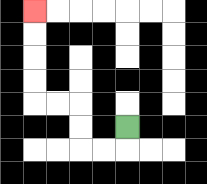{'start': '[5, 5]', 'end': '[1, 0]', 'path_directions': 'D,L,L,U,U,L,L,U,U,U,U', 'path_coordinates': '[[5, 5], [5, 6], [4, 6], [3, 6], [3, 5], [3, 4], [2, 4], [1, 4], [1, 3], [1, 2], [1, 1], [1, 0]]'}